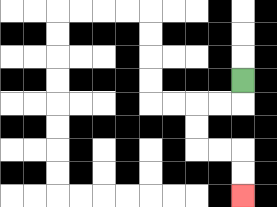{'start': '[10, 3]', 'end': '[10, 8]', 'path_directions': 'D,L,L,D,D,R,R,D,D', 'path_coordinates': '[[10, 3], [10, 4], [9, 4], [8, 4], [8, 5], [8, 6], [9, 6], [10, 6], [10, 7], [10, 8]]'}